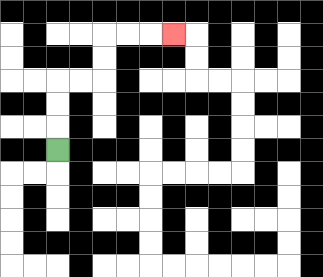{'start': '[2, 6]', 'end': '[7, 1]', 'path_directions': 'U,U,U,R,R,U,U,R,R,R', 'path_coordinates': '[[2, 6], [2, 5], [2, 4], [2, 3], [3, 3], [4, 3], [4, 2], [4, 1], [5, 1], [6, 1], [7, 1]]'}